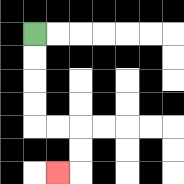{'start': '[1, 1]', 'end': '[2, 7]', 'path_directions': 'D,D,D,D,R,R,D,D,L', 'path_coordinates': '[[1, 1], [1, 2], [1, 3], [1, 4], [1, 5], [2, 5], [3, 5], [3, 6], [3, 7], [2, 7]]'}